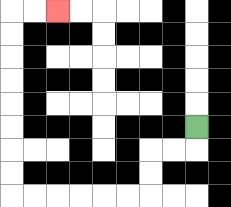{'start': '[8, 5]', 'end': '[2, 0]', 'path_directions': 'D,L,L,D,D,L,L,L,L,L,L,U,U,U,U,U,U,U,U,R,R', 'path_coordinates': '[[8, 5], [8, 6], [7, 6], [6, 6], [6, 7], [6, 8], [5, 8], [4, 8], [3, 8], [2, 8], [1, 8], [0, 8], [0, 7], [0, 6], [0, 5], [0, 4], [0, 3], [0, 2], [0, 1], [0, 0], [1, 0], [2, 0]]'}